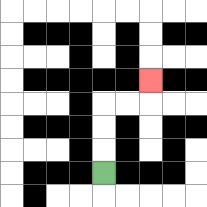{'start': '[4, 7]', 'end': '[6, 3]', 'path_directions': 'U,U,U,R,R,U', 'path_coordinates': '[[4, 7], [4, 6], [4, 5], [4, 4], [5, 4], [6, 4], [6, 3]]'}